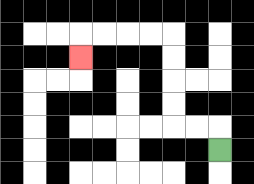{'start': '[9, 6]', 'end': '[3, 2]', 'path_directions': 'U,L,L,U,U,U,U,L,L,L,L,D', 'path_coordinates': '[[9, 6], [9, 5], [8, 5], [7, 5], [7, 4], [7, 3], [7, 2], [7, 1], [6, 1], [5, 1], [4, 1], [3, 1], [3, 2]]'}